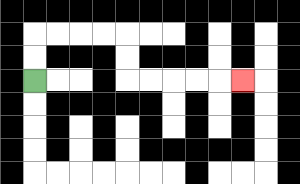{'start': '[1, 3]', 'end': '[10, 3]', 'path_directions': 'U,U,R,R,R,R,D,D,R,R,R,R,R', 'path_coordinates': '[[1, 3], [1, 2], [1, 1], [2, 1], [3, 1], [4, 1], [5, 1], [5, 2], [5, 3], [6, 3], [7, 3], [8, 3], [9, 3], [10, 3]]'}